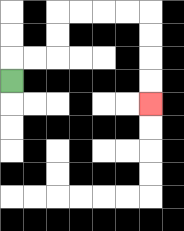{'start': '[0, 3]', 'end': '[6, 4]', 'path_directions': 'U,R,R,U,U,R,R,R,R,D,D,D,D', 'path_coordinates': '[[0, 3], [0, 2], [1, 2], [2, 2], [2, 1], [2, 0], [3, 0], [4, 0], [5, 0], [6, 0], [6, 1], [6, 2], [6, 3], [6, 4]]'}